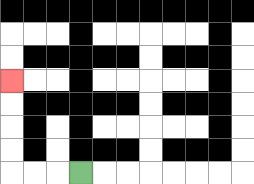{'start': '[3, 7]', 'end': '[0, 3]', 'path_directions': 'L,L,L,U,U,U,U', 'path_coordinates': '[[3, 7], [2, 7], [1, 7], [0, 7], [0, 6], [0, 5], [0, 4], [0, 3]]'}